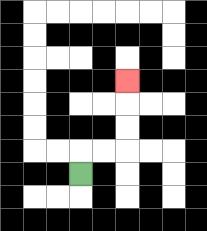{'start': '[3, 7]', 'end': '[5, 3]', 'path_directions': 'U,R,R,U,U,U', 'path_coordinates': '[[3, 7], [3, 6], [4, 6], [5, 6], [5, 5], [5, 4], [5, 3]]'}